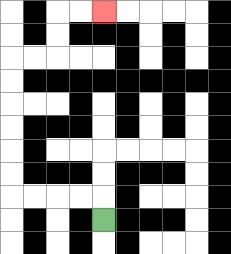{'start': '[4, 9]', 'end': '[4, 0]', 'path_directions': 'U,L,L,L,L,U,U,U,U,U,U,R,R,U,U,R,R', 'path_coordinates': '[[4, 9], [4, 8], [3, 8], [2, 8], [1, 8], [0, 8], [0, 7], [0, 6], [0, 5], [0, 4], [0, 3], [0, 2], [1, 2], [2, 2], [2, 1], [2, 0], [3, 0], [4, 0]]'}